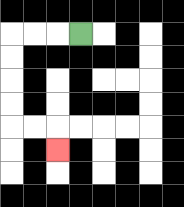{'start': '[3, 1]', 'end': '[2, 6]', 'path_directions': 'L,L,L,D,D,D,D,R,R,D', 'path_coordinates': '[[3, 1], [2, 1], [1, 1], [0, 1], [0, 2], [0, 3], [0, 4], [0, 5], [1, 5], [2, 5], [2, 6]]'}